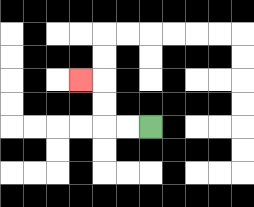{'start': '[6, 5]', 'end': '[3, 3]', 'path_directions': 'L,L,U,U,L', 'path_coordinates': '[[6, 5], [5, 5], [4, 5], [4, 4], [4, 3], [3, 3]]'}